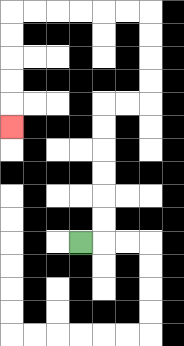{'start': '[3, 10]', 'end': '[0, 5]', 'path_directions': 'R,U,U,U,U,U,U,R,R,U,U,U,U,L,L,L,L,L,L,D,D,D,D,D', 'path_coordinates': '[[3, 10], [4, 10], [4, 9], [4, 8], [4, 7], [4, 6], [4, 5], [4, 4], [5, 4], [6, 4], [6, 3], [6, 2], [6, 1], [6, 0], [5, 0], [4, 0], [3, 0], [2, 0], [1, 0], [0, 0], [0, 1], [0, 2], [0, 3], [0, 4], [0, 5]]'}